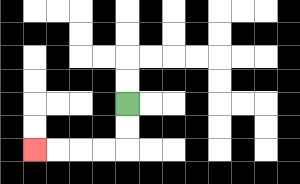{'start': '[5, 4]', 'end': '[1, 6]', 'path_directions': 'D,D,L,L,L,L', 'path_coordinates': '[[5, 4], [5, 5], [5, 6], [4, 6], [3, 6], [2, 6], [1, 6]]'}